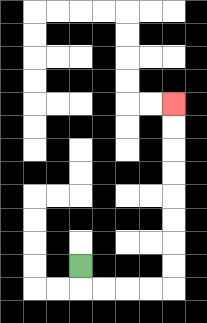{'start': '[3, 11]', 'end': '[7, 4]', 'path_directions': 'D,R,R,R,R,U,U,U,U,U,U,U,U', 'path_coordinates': '[[3, 11], [3, 12], [4, 12], [5, 12], [6, 12], [7, 12], [7, 11], [7, 10], [7, 9], [7, 8], [7, 7], [7, 6], [7, 5], [7, 4]]'}